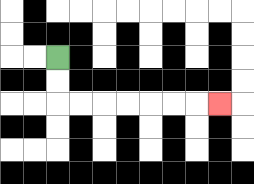{'start': '[2, 2]', 'end': '[9, 4]', 'path_directions': 'D,D,R,R,R,R,R,R,R', 'path_coordinates': '[[2, 2], [2, 3], [2, 4], [3, 4], [4, 4], [5, 4], [6, 4], [7, 4], [8, 4], [9, 4]]'}